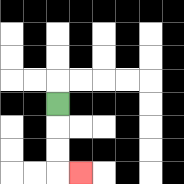{'start': '[2, 4]', 'end': '[3, 7]', 'path_directions': 'D,D,D,R', 'path_coordinates': '[[2, 4], [2, 5], [2, 6], [2, 7], [3, 7]]'}